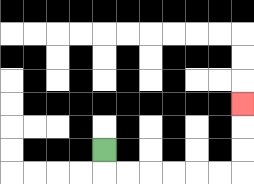{'start': '[4, 6]', 'end': '[10, 4]', 'path_directions': 'D,R,R,R,R,R,R,U,U,U', 'path_coordinates': '[[4, 6], [4, 7], [5, 7], [6, 7], [7, 7], [8, 7], [9, 7], [10, 7], [10, 6], [10, 5], [10, 4]]'}